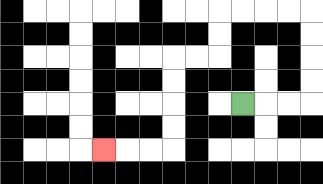{'start': '[10, 4]', 'end': '[4, 6]', 'path_directions': 'R,R,R,U,U,U,U,L,L,L,L,D,D,L,L,D,D,D,D,L,L,L', 'path_coordinates': '[[10, 4], [11, 4], [12, 4], [13, 4], [13, 3], [13, 2], [13, 1], [13, 0], [12, 0], [11, 0], [10, 0], [9, 0], [9, 1], [9, 2], [8, 2], [7, 2], [7, 3], [7, 4], [7, 5], [7, 6], [6, 6], [5, 6], [4, 6]]'}